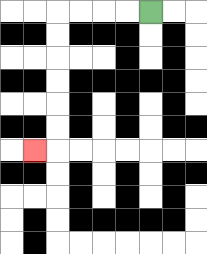{'start': '[6, 0]', 'end': '[1, 6]', 'path_directions': 'L,L,L,L,D,D,D,D,D,D,L', 'path_coordinates': '[[6, 0], [5, 0], [4, 0], [3, 0], [2, 0], [2, 1], [2, 2], [2, 3], [2, 4], [2, 5], [2, 6], [1, 6]]'}